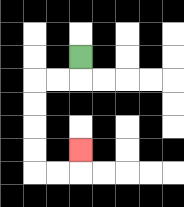{'start': '[3, 2]', 'end': '[3, 6]', 'path_directions': 'D,L,L,D,D,D,D,R,R,U', 'path_coordinates': '[[3, 2], [3, 3], [2, 3], [1, 3], [1, 4], [1, 5], [1, 6], [1, 7], [2, 7], [3, 7], [3, 6]]'}